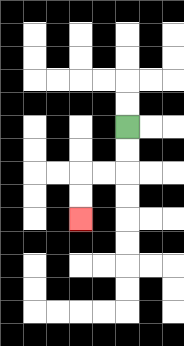{'start': '[5, 5]', 'end': '[3, 9]', 'path_directions': 'D,D,L,L,D,D', 'path_coordinates': '[[5, 5], [5, 6], [5, 7], [4, 7], [3, 7], [3, 8], [3, 9]]'}